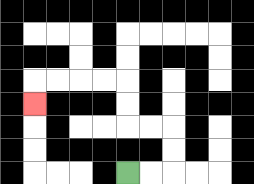{'start': '[5, 7]', 'end': '[1, 4]', 'path_directions': 'R,R,U,U,L,L,U,U,L,L,L,L,D', 'path_coordinates': '[[5, 7], [6, 7], [7, 7], [7, 6], [7, 5], [6, 5], [5, 5], [5, 4], [5, 3], [4, 3], [3, 3], [2, 3], [1, 3], [1, 4]]'}